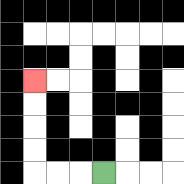{'start': '[4, 7]', 'end': '[1, 3]', 'path_directions': 'L,L,L,U,U,U,U', 'path_coordinates': '[[4, 7], [3, 7], [2, 7], [1, 7], [1, 6], [1, 5], [1, 4], [1, 3]]'}